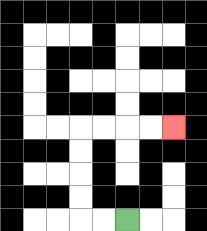{'start': '[5, 9]', 'end': '[7, 5]', 'path_directions': 'L,L,U,U,U,U,R,R,R,R', 'path_coordinates': '[[5, 9], [4, 9], [3, 9], [3, 8], [3, 7], [3, 6], [3, 5], [4, 5], [5, 5], [6, 5], [7, 5]]'}